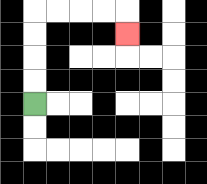{'start': '[1, 4]', 'end': '[5, 1]', 'path_directions': 'U,U,U,U,R,R,R,R,D', 'path_coordinates': '[[1, 4], [1, 3], [1, 2], [1, 1], [1, 0], [2, 0], [3, 0], [4, 0], [5, 0], [5, 1]]'}